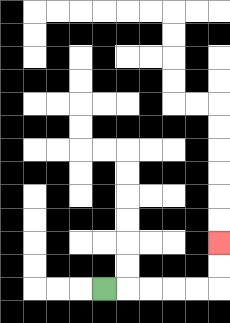{'start': '[4, 12]', 'end': '[9, 10]', 'path_directions': 'R,R,R,R,R,U,U', 'path_coordinates': '[[4, 12], [5, 12], [6, 12], [7, 12], [8, 12], [9, 12], [9, 11], [9, 10]]'}